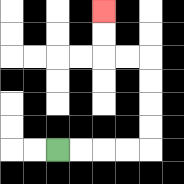{'start': '[2, 6]', 'end': '[4, 0]', 'path_directions': 'R,R,R,R,U,U,U,U,L,L,U,U', 'path_coordinates': '[[2, 6], [3, 6], [4, 6], [5, 6], [6, 6], [6, 5], [6, 4], [6, 3], [6, 2], [5, 2], [4, 2], [4, 1], [4, 0]]'}